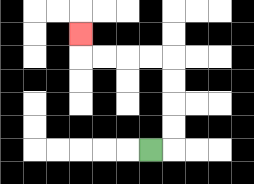{'start': '[6, 6]', 'end': '[3, 1]', 'path_directions': 'R,U,U,U,U,L,L,L,L,U', 'path_coordinates': '[[6, 6], [7, 6], [7, 5], [7, 4], [7, 3], [7, 2], [6, 2], [5, 2], [4, 2], [3, 2], [3, 1]]'}